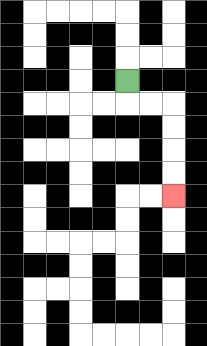{'start': '[5, 3]', 'end': '[7, 8]', 'path_directions': 'D,R,R,D,D,D,D', 'path_coordinates': '[[5, 3], [5, 4], [6, 4], [7, 4], [7, 5], [7, 6], [7, 7], [7, 8]]'}